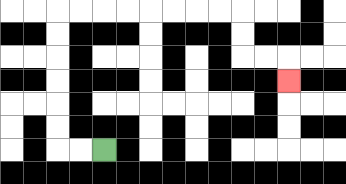{'start': '[4, 6]', 'end': '[12, 3]', 'path_directions': 'L,L,U,U,U,U,U,U,R,R,R,R,R,R,R,R,D,D,R,R,D', 'path_coordinates': '[[4, 6], [3, 6], [2, 6], [2, 5], [2, 4], [2, 3], [2, 2], [2, 1], [2, 0], [3, 0], [4, 0], [5, 0], [6, 0], [7, 0], [8, 0], [9, 0], [10, 0], [10, 1], [10, 2], [11, 2], [12, 2], [12, 3]]'}